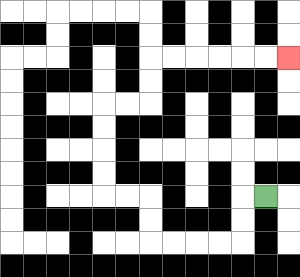{'start': '[11, 8]', 'end': '[12, 2]', 'path_directions': 'L,D,D,L,L,L,L,U,U,L,L,U,U,U,U,R,R,U,U,R,R,R,R,R,R', 'path_coordinates': '[[11, 8], [10, 8], [10, 9], [10, 10], [9, 10], [8, 10], [7, 10], [6, 10], [6, 9], [6, 8], [5, 8], [4, 8], [4, 7], [4, 6], [4, 5], [4, 4], [5, 4], [6, 4], [6, 3], [6, 2], [7, 2], [8, 2], [9, 2], [10, 2], [11, 2], [12, 2]]'}